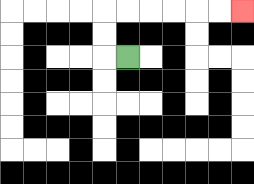{'start': '[5, 2]', 'end': '[10, 0]', 'path_directions': 'L,U,U,R,R,R,R,R,R', 'path_coordinates': '[[5, 2], [4, 2], [4, 1], [4, 0], [5, 0], [6, 0], [7, 0], [8, 0], [9, 0], [10, 0]]'}